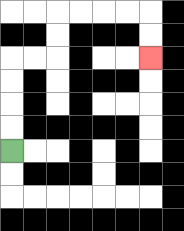{'start': '[0, 6]', 'end': '[6, 2]', 'path_directions': 'U,U,U,U,R,R,U,U,R,R,R,R,D,D', 'path_coordinates': '[[0, 6], [0, 5], [0, 4], [0, 3], [0, 2], [1, 2], [2, 2], [2, 1], [2, 0], [3, 0], [4, 0], [5, 0], [6, 0], [6, 1], [6, 2]]'}